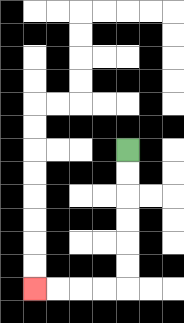{'start': '[5, 6]', 'end': '[1, 12]', 'path_directions': 'D,D,D,D,D,D,L,L,L,L', 'path_coordinates': '[[5, 6], [5, 7], [5, 8], [5, 9], [5, 10], [5, 11], [5, 12], [4, 12], [3, 12], [2, 12], [1, 12]]'}